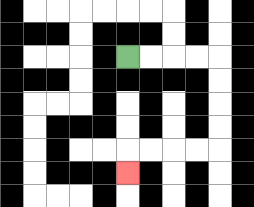{'start': '[5, 2]', 'end': '[5, 7]', 'path_directions': 'R,R,R,R,D,D,D,D,L,L,L,L,D', 'path_coordinates': '[[5, 2], [6, 2], [7, 2], [8, 2], [9, 2], [9, 3], [9, 4], [9, 5], [9, 6], [8, 6], [7, 6], [6, 6], [5, 6], [5, 7]]'}